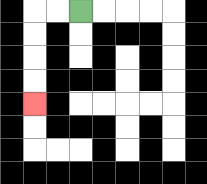{'start': '[3, 0]', 'end': '[1, 4]', 'path_directions': 'L,L,D,D,D,D', 'path_coordinates': '[[3, 0], [2, 0], [1, 0], [1, 1], [1, 2], [1, 3], [1, 4]]'}